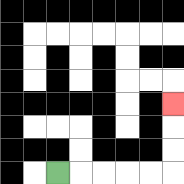{'start': '[2, 7]', 'end': '[7, 4]', 'path_directions': 'R,R,R,R,R,U,U,U', 'path_coordinates': '[[2, 7], [3, 7], [4, 7], [5, 7], [6, 7], [7, 7], [7, 6], [7, 5], [7, 4]]'}